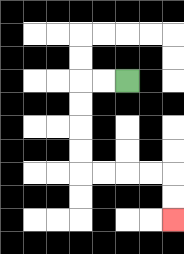{'start': '[5, 3]', 'end': '[7, 9]', 'path_directions': 'L,L,D,D,D,D,R,R,R,R,D,D', 'path_coordinates': '[[5, 3], [4, 3], [3, 3], [3, 4], [3, 5], [3, 6], [3, 7], [4, 7], [5, 7], [6, 7], [7, 7], [7, 8], [7, 9]]'}